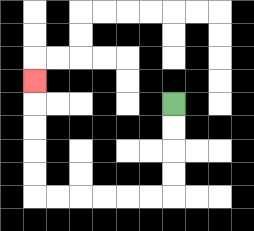{'start': '[7, 4]', 'end': '[1, 3]', 'path_directions': 'D,D,D,D,L,L,L,L,L,L,U,U,U,U,U', 'path_coordinates': '[[7, 4], [7, 5], [7, 6], [7, 7], [7, 8], [6, 8], [5, 8], [4, 8], [3, 8], [2, 8], [1, 8], [1, 7], [1, 6], [1, 5], [1, 4], [1, 3]]'}